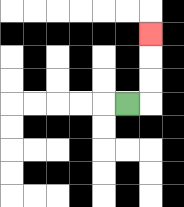{'start': '[5, 4]', 'end': '[6, 1]', 'path_directions': 'R,U,U,U', 'path_coordinates': '[[5, 4], [6, 4], [6, 3], [6, 2], [6, 1]]'}